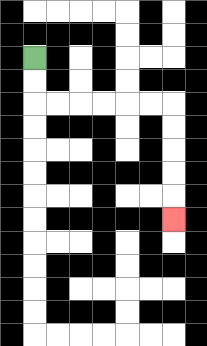{'start': '[1, 2]', 'end': '[7, 9]', 'path_directions': 'D,D,R,R,R,R,R,R,D,D,D,D,D', 'path_coordinates': '[[1, 2], [1, 3], [1, 4], [2, 4], [3, 4], [4, 4], [5, 4], [6, 4], [7, 4], [7, 5], [7, 6], [7, 7], [7, 8], [7, 9]]'}